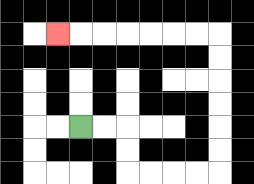{'start': '[3, 5]', 'end': '[2, 1]', 'path_directions': 'R,R,D,D,R,R,R,R,U,U,U,U,U,U,L,L,L,L,L,L,L', 'path_coordinates': '[[3, 5], [4, 5], [5, 5], [5, 6], [5, 7], [6, 7], [7, 7], [8, 7], [9, 7], [9, 6], [9, 5], [9, 4], [9, 3], [9, 2], [9, 1], [8, 1], [7, 1], [6, 1], [5, 1], [4, 1], [3, 1], [2, 1]]'}